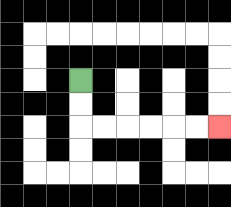{'start': '[3, 3]', 'end': '[9, 5]', 'path_directions': 'D,D,R,R,R,R,R,R', 'path_coordinates': '[[3, 3], [3, 4], [3, 5], [4, 5], [5, 5], [6, 5], [7, 5], [8, 5], [9, 5]]'}